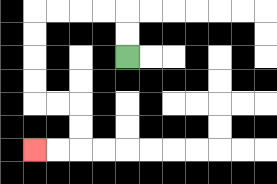{'start': '[5, 2]', 'end': '[1, 6]', 'path_directions': 'U,U,L,L,L,L,D,D,D,D,R,R,D,D,L,L', 'path_coordinates': '[[5, 2], [5, 1], [5, 0], [4, 0], [3, 0], [2, 0], [1, 0], [1, 1], [1, 2], [1, 3], [1, 4], [2, 4], [3, 4], [3, 5], [3, 6], [2, 6], [1, 6]]'}